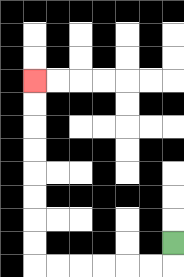{'start': '[7, 10]', 'end': '[1, 3]', 'path_directions': 'D,L,L,L,L,L,L,U,U,U,U,U,U,U,U', 'path_coordinates': '[[7, 10], [7, 11], [6, 11], [5, 11], [4, 11], [3, 11], [2, 11], [1, 11], [1, 10], [1, 9], [1, 8], [1, 7], [1, 6], [1, 5], [1, 4], [1, 3]]'}